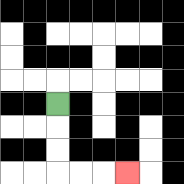{'start': '[2, 4]', 'end': '[5, 7]', 'path_directions': 'D,D,D,R,R,R', 'path_coordinates': '[[2, 4], [2, 5], [2, 6], [2, 7], [3, 7], [4, 7], [5, 7]]'}